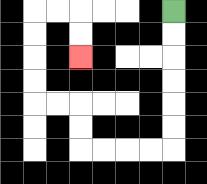{'start': '[7, 0]', 'end': '[3, 2]', 'path_directions': 'D,D,D,D,D,D,L,L,L,L,U,U,L,L,U,U,U,U,R,R,D,D', 'path_coordinates': '[[7, 0], [7, 1], [7, 2], [7, 3], [7, 4], [7, 5], [7, 6], [6, 6], [5, 6], [4, 6], [3, 6], [3, 5], [3, 4], [2, 4], [1, 4], [1, 3], [1, 2], [1, 1], [1, 0], [2, 0], [3, 0], [3, 1], [3, 2]]'}